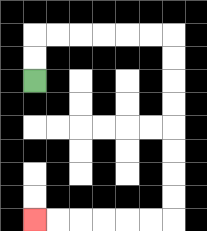{'start': '[1, 3]', 'end': '[1, 9]', 'path_directions': 'U,U,R,R,R,R,R,R,D,D,D,D,D,D,D,D,L,L,L,L,L,L', 'path_coordinates': '[[1, 3], [1, 2], [1, 1], [2, 1], [3, 1], [4, 1], [5, 1], [6, 1], [7, 1], [7, 2], [7, 3], [7, 4], [7, 5], [7, 6], [7, 7], [7, 8], [7, 9], [6, 9], [5, 9], [4, 9], [3, 9], [2, 9], [1, 9]]'}